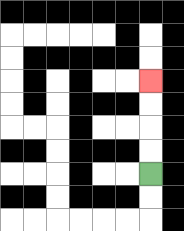{'start': '[6, 7]', 'end': '[6, 3]', 'path_directions': 'U,U,U,U', 'path_coordinates': '[[6, 7], [6, 6], [6, 5], [6, 4], [6, 3]]'}